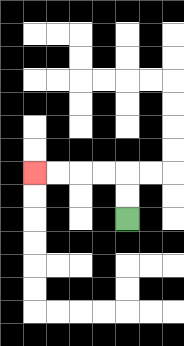{'start': '[5, 9]', 'end': '[1, 7]', 'path_directions': 'U,U,L,L,L,L', 'path_coordinates': '[[5, 9], [5, 8], [5, 7], [4, 7], [3, 7], [2, 7], [1, 7]]'}